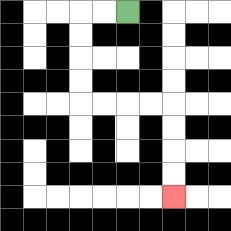{'start': '[5, 0]', 'end': '[7, 8]', 'path_directions': 'L,L,D,D,D,D,R,R,R,R,D,D,D,D', 'path_coordinates': '[[5, 0], [4, 0], [3, 0], [3, 1], [3, 2], [3, 3], [3, 4], [4, 4], [5, 4], [6, 4], [7, 4], [7, 5], [7, 6], [7, 7], [7, 8]]'}